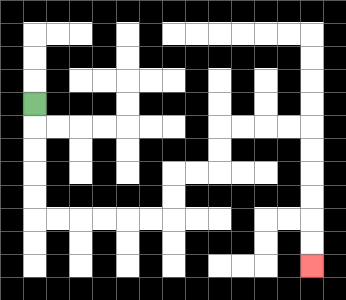{'start': '[1, 4]', 'end': '[13, 11]', 'path_directions': 'D,D,D,D,D,R,R,R,R,R,R,U,U,R,R,U,U,R,R,R,R,D,D,D,D,D,D', 'path_coordinates': '[[1, 4], [1, 5], [1, 6], [1, 7], [1, 8], [1, 9], [2, 9], [3, 9], [4, 9], [5, 9], [6, 9], [7, 9], [7, 8], [7, 7], [8, 7], [9, 7], [9, 6], [9, 5], [10, 5], [11, 5], [12, 5], [13, 5], [13, 6], [13, 7], [13, 8], [13, 9], [13, 10], [13, 11]]'}